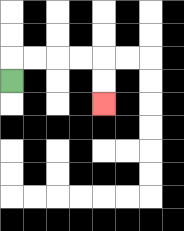{'start': '[0, 3]', 'end': '[4, 4]', 'path_directions': 'U,R,R,R,R,D,D', 'path_coordinates': '[[0, 3], [0, 2], [1, 2], [2, 2], [3, 2], [4, 2], [4, 3], [4, 4]]'}